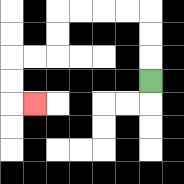{'start': '[6, 3]', 'end': '[1, 4]', 'path_directions': 'U,U,U,L,L,L,L,D,D,L,L,D,D,R', 'path_coordinates': '[[6, 3], [6, 2], [6, 1], [6, 0], [5, 0], [4, 0], [3, 0], [2, 0], [2, 1], [2, 2], [1, 2], [0, 2], [0, 3], [0, 4], [1, 4]]'}